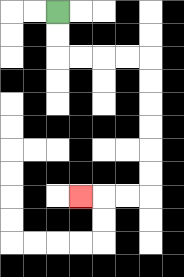{'start': '[2, 0]', 'end': '[3, 8]', 'path_directions': 'D,D,R,R,R,R,D,D,D,D,D,D,L,L,L', 'path_coordinates': '[[2, 0], [2, 1], [2, 2], [3, 2], [4, 2], [5, 2], [6, 2], [6, 3], [6, 4], [6, 5], [6, 6], [6, 7], [6, 8], [5, 8], [4, 8], [3, 8]]'}